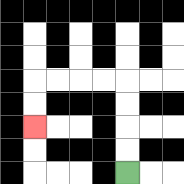{'start': '[5, 7]', 'end': '[1, 5]', 'path_directions': 'U,U,U,U,L,L,L,L,D,D', 'path_coordinates': '[[5, 7], [5, 6], [5, 5], [5, 4], [5, 3], [4, 3], [3, 3], [2, 3], [1, 3], [1, 4], [1, 5]]'}